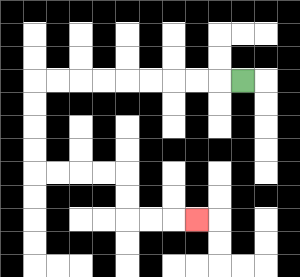{'start': '[10, 3]', 'end': '[8, 9]', 'path_directions': 'L,L,L,L,L,L,L,L,L,D,D,D,D,R,R,R,R,D,D,R,R,R', 'path_coordinates': '[[10, 3], [9, 3], [8, 3], [7, 3], [6, 3], [5, 3], [4, 3], [3, 3], [2, 3], [1, 3], [1, 4], [1, 5], [1, 6], [1, 7], [2, 7], [3, 7], [4, 7], [5, 7], [5, 8], [5, 9], [6, 9], [7, 9], [8, 9]]'}